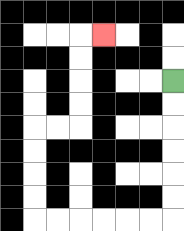{'start': '[7, 3]', 'end': '[4, 1]', 'path_directions': 'D,D,D,D,D,D,L,L,L,L,L,L,U,U,U,U,R,R,U,U,U,U,R', 'path_coordinates': '[[7, 3], [7, 4], [7, 5], [7, 6], [7, 7], [7, 8], [7, 9], [6, 9], [5, 9], [4, 9], [3, 9], [2, 9], [1, 9], [1, 8], [1, 7], [1, 6], [1, 5], [2, 5], [3, 5], [3, 4], [3, 3], [3, 2], [3, 1], [4, 1]]'}